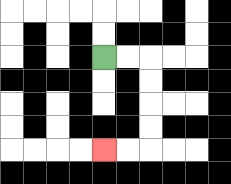{'start': '[4, 2]', 'end': '[4, 6]', 'path_directions': 'R,R,D,D,D,D,L,L', 'path_coordinates': '[[4, 2], [5, 2], [6, 2], [6, 3], [6, 4], [6, 5], [6, 6], [5, 6], [4, 6]]'}